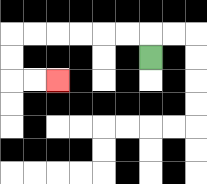{'start': '[6, 2]', 'end': '[2, 3]', 'path_directions': 'U,L,L,L,L,L,L,D,D,R,R', 'path_coordinates': '[[6, 2], [6, 1], [5, 1], [4, 1], [3, 1], [2, 1], [1, 1], [0, 1], [0, 2], [0, 3], [1, 3], [2, 3]]'}